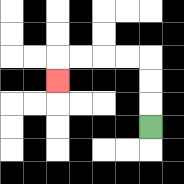{'start': '[6, 5]', 'end': '[2, 3]', 'path_directions': 'U,U,U,L,L,L,L,D', 'path_coordinates': '[[6, 5], [6, 4], [6, 3], [6, 2], [5, 2], [4, 2], [3, 2], [2, 2], [2, 3]]'}